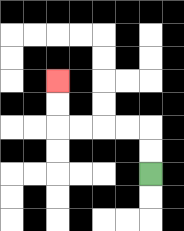{'start': '[6, 7]', 'end': '[2, 3]', 'path_directions': 'U,U,L,L,L,L,U,U', 'path_coordinates': '[[6, 7], [6, 6], [6, 5], [5, 5], [4, 5], [3, 5], [2, 5], [2, 4], [2, 3]]'}